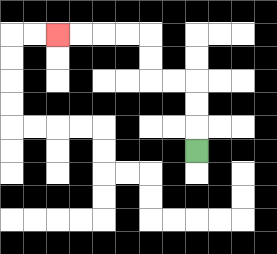{'start': '[8, 6]', 'end': '[2, 1]', 'path_directions': 'U,U,U,L,L,U,U,L,L,L,L', 'path_coordinates': '[[8, 6], [8, 5], [8, 4], [8, 3], [7, 3], [6, 3], [6, 2], [6, 1], [5, 1], [4, 1], [3, 1], [2, 1]]'}